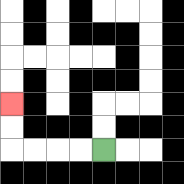{'start': '[4, 6]', 'end': '[0, 4]', 'path_directions': 'L,L,L,L,U,U', 'path_coordinates': '[[4, 6], [3, 6], [2, 6], [1, 6], [0, 6], [0, 5], [0, 4]]'}